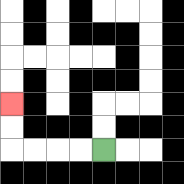{'start': '[4, 6]', 'end': '[0, 4]', 'path_directions': 'L,L,L,L,U,U', 'path_coordinates': '[[4, 6], [3, 6], [2, 6], [1, 6], [0, 6], [0, 5], [0, 4]]'}